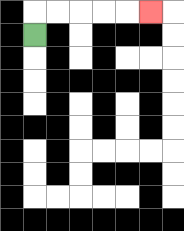{'start': '[1, 1]', 'end': '[6, 0]', 'path_directions': 'U,R,R,R,R,R', 'path_coordinates': '[[1, 1], [1, 0], [2, 0], [3, 0], [4, 0], [5, 0], [6, 0]]'}